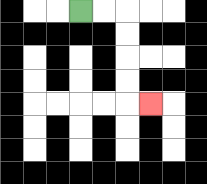{'start': '[3, 0]', 'end': '[6, 4]', 'path_directions': 'R,R,D,D,D,D,R', 'path_coordinates': '[[3, 0], [4, 0], [5, 0], [5, 1], [5, 2], [5, 3], [5, 4], [6, 4]]'}